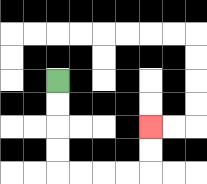{'start': '[2, 3]', 'end': '[6, 5]', 'path_directions': 'D,D,D,D,R,R,R,R,U,U', 'path_coordinates': '[[2, 3], [2, 4], [2, 5], [2, 6], [2, 7], [3, 7], [4, 7], [5, 7], [6, 7], [6, 6], [6, 5]]'}